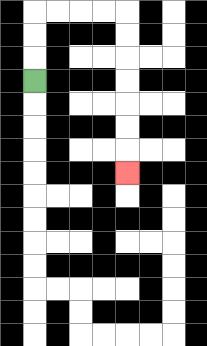{'start': '[1, 3]', 'end': '[5, 7]', 'path_directions': 'U,U,U,R,R,R,R,D,D,D,D,D,D,D', 'path_coordinates': '[[1, 3], [1, 2], [1, 1], [1, 0], [2, 0], [3, 0], [4, 0], [5, 0], [5, 1], [5, 2], [5, 3], [5, 4], [5, 5], [5, 6], [5, 7]]'}